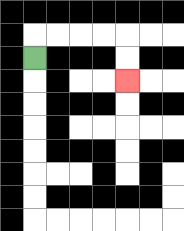{'start': '[1, 2]', 'end': '[5, 3]', 'path_directions': 'U,R,R,R,R,D,D', 'path_coordinates': '[[1, 2], [1, 1], [2, 1], [3, 1], [4, 1], [5, 1], [5, 2], [5, 3]]'}